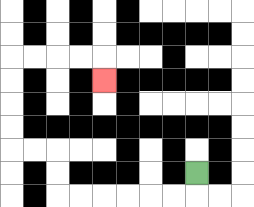{'start': '[8, 7]', 'end': '[4, 3]', 'path_directions': 'D,L,L,L,L,L,L,U,U,L,L,U,U,U,U,R,R,R,R,D', 'path_coordinates': '[[8, 7], [8, 8], [7, 8], [6, 8], [5, 8], [4, 8], [3, 8], [2, 8], [2, 7], [2, 6], [1, 6], [0, 6], [0, 5], [0, 4], [0, 3], [0, 2], [1, 2], [2, 2], [3, 2], [4, 2], [4, 3]]'}